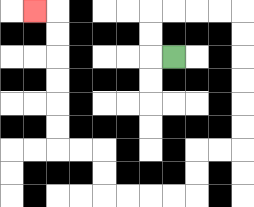{'start': '[7, 2]', 'end': '[1, 0]', 'path_directions': 'L,U,U,R,R,R,R,D,D,D,D,D,D,L,L,D,D,L,L,L,L,U,U,L,L,U,U,U,U,U,U,L', 'path_coordinates': '[[7, 2], [6, 2], [6, 1], [6, 0], [7, 0], [8, 0], [9, 0], [10, 0], [10, 1], [10, 2], [10, 3], [10, 4], [10, 5], [10, 6], [9, 6], [8, 6], [8, 7], [8, 8], [7, 8], [6, 8], [5, 8], [4, 8], [4, 7], [4, 6], [3, 6], [2, 6], [2, 5], [2, 4], [2, 3], [2, 2], [2, 1], [2, 0], [1, 0]]'}